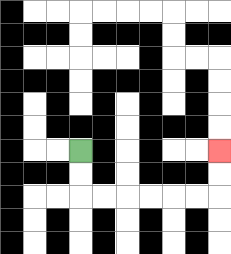{'start': '[3, 6]', 'end': '[9, 6]', 'path_directions': 'D,D,R,R,R,R,R,R,U,U', 'path_coordinates': '[[3, 6], [3, 7], [3, 8], [4, 8], [5, 8], [6, 8], [7, 8], [8, 8], [9, 8], [9, 7], [9, 6]]'}